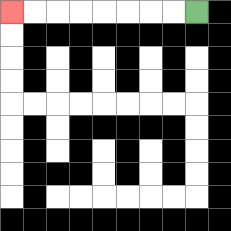{'start': '[8, 0]', 'end': '[0, 0]', 'path_directions': 'L,L,L,L,L,L,L,L', 'path_coordinates': '[[8, 0], [7, 0], [6, 0], [5, 0], [4, 0], [3, 0], [2, 0], [1, 0], [0, 0]]'}